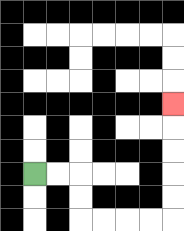{'start': '[1, 7]', 'end': '[7, 4]', 'path_directions': 'R,R,D,D,R,R,R,R,U,U,U,U,U', 'path_coordinates': '[[1, 7], [2, 7], [3, 7], [3, 8], [3, 9], [4, 9], [5, 9], [6, 9], [7, 9], [7, 8], [7, 7], [7, 6], [7, 5], [7, 4]]'}